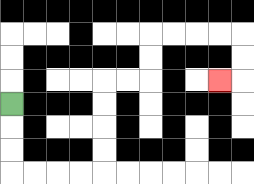{'start': '[0, 4]', 'end': '[9, 3]', 'path_directions': 'D,D,D,R,R,R,R,U,U,U,U,R,R,U,U,R,R,R,R,D,D,L', 'path_coordinates': '[[0, 4], [0, 5], [0, 6], [0, 7], [1, 7], [2, 7], [3, 7], [4, 7], [4, 6], [4, 5], [4, 4], [4, 3], [5, 3], [6, 3], [6, 2], [6, 1], [7, 1], [8, 1], [9, 1], [10, 1], [10, 2], [10, 3], [9, 3]]'}